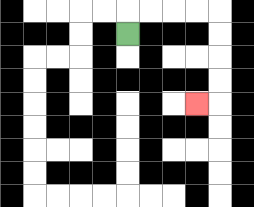{'start': '[5, 1]', 'end': '[8, 4]', 'path_directions': 'U,R,R,R,R,D,D,D,D,L', 'path_coordinates': '[[5, 1], [5, 0], [6, 0], [7, 0], [8, 0], [9, 0], [9, 1], [9, 2], [9, 3], [9, 4], [8, 4]]'}